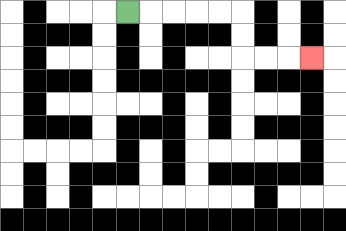{'start': '[5, 0]', 'end': '[13, 2]', 'path_directions': 'R,R,R,R,R,D,D,R,R,R', 'path_coordinates': '[[5, 0], [6, 0], [7, 0], [8, 0], [9, 0], [10, 0], [10, 1], [10, 2], [11, 2], [12, 2], [13, 2]]'}